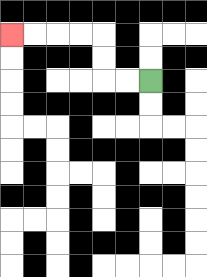{'start': '[6, 3]', 'end': '[0, 1]', 'path_directions': 'L,L,U,U,L,L,L,L', 'path_coordinates': '[[6, 3], [5, 3], [4, 3], [4, 2], [4, 1], [3, 1], [2, 1], [1, 1], [0, 1]]'}